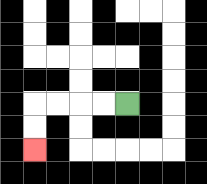{'start': '[5, 4]', 'end': '[1, 6]', 'path_directions': 'L,L,L,L,D,D', 'path_coordinates': '[[5, 4], [4, 4], [3, 4], [2, 4], [1, 4], [1, 5], [1, 6]]'}